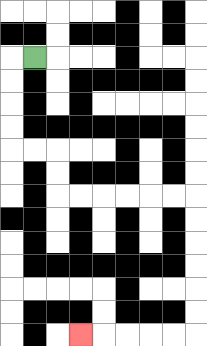{'start': '[1, 2]', 'end': '[3, 14]', 'path_directions': 'L,D,D,D,D,R,R,D,D,R,R,R,R,R,R,D,D,D,D,D,D,L,L,L,L,L', 'path_coordinates': '[[1, 2], [0, 2], [0, 3], [0, 4], [0, 5], [0, 6], [1, 6], [2, 6], [2, 7], [2, 8], [3, 8], [4, 8], [5, 8], [6, 8], [7, 8], [8, 8], [8, 9], [8, 10], [8, 11], [8, 12], [8, 13], [8, 14], [7, 14], [6, 14], [5, 14], [4, 14], [3, 14]]'}